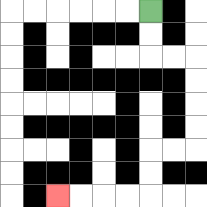{'start': '[6, 0]', 'end': '[2, 8]', 'path_directions': 'D,D,R,R,D,D,D,D,L,L,D,D,L,L,L,L', 'path_coordinates': '[[6, 0], [6, 1], [6, 2], [7, 2], [8, 2], [8, 3], [8, 4], [8, 5], [8, 6], [7, 6], [6, 6], [6, 7], [6, 8], [5, 8], [4, 8], [3, 8], [2, 8]]'}